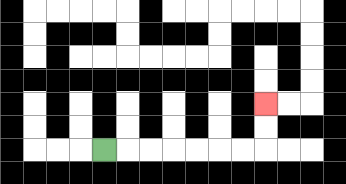{'start': '[4, 6]', 'end': '[11, 4]', 'path_directions': 'R,R,R,R,R,R,R,U,U', 'path_coordinates': '[[4, 6], [5, 6], [6, 6], [7, 6], [8, 6], [9, 6], [10, 6], [11, 6], [11, 5], [11, 4]]'}